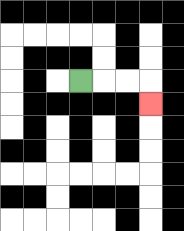{'start': '[3, 3]', 'end': '[6, 4]', 'path_directions': 'R,R,R,D', 'path_coordinates': '[[3, 3], [4, 3], [5, 3], [6, 3], [6, 4]]'}